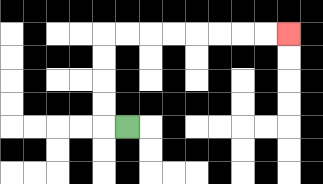{'start': '[5, 5]', 'end': '[12, 1]', 'path_directions': 'L,U,U,U,U,R,R,R,R,R,R,R,R', 'path_coordinates': '[[5, 5], [4, 5], [4, 4], [4, 3], [4, 2], [4, 1], [5, 1], [6, 1], [7, 1], [8, 1], [9, 1], [10, 1], [11, 1], [12, 1]]'}